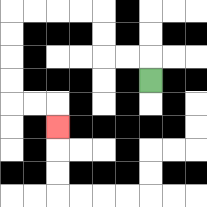{'start': '[6, 3]', 'end': '[2, 5]', 'path_directions': 'U,L,L,U,U,L,L,L,L,D,D,D,D,R,R,D', 'path_coordinates': '[[6, 3], [6, 2], [5, 2], [4, 2], [4, 1], [4, 0], [3, 0], [2, 0], [1, 0], [0, 0], [0, 1], [0, 2], [0, 3], [0, 4], [1, 4], [2, 4], [2, 5]]'}